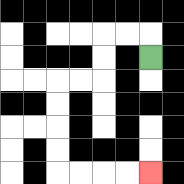{'start': '[6, 2]', 'end': '[6, 7]', 'path_directions': 'U,L,L,D,D,L,L,D,D,D,D,R,R,R,R', 'path_coordinates': '[[6, 2], [6, 1], [5, 1], [4, 1], [4, 2], [4, 3], [3, 3], [2, 3], [2, 4], [2, 5], [2, 6], [2, 7], [3, 7], [4, 7], [5, 7], [6, 7]]'}